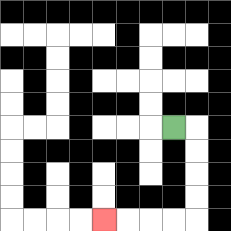{'start': '[7, 5]', 'end': '[4, 9]', 'path_directions': 'R,D,D,D,D,L,L,L,L', 'path_coordinates': '[[7, 5], [8, 5], [8, 6], [8, 7], [8, 8], [8, 9], [7, 9], [6, 9], [5, 9], [4, 9]]'}